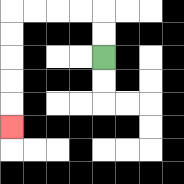{'start': '[4, 2]', 'end': '[0, 5]', 'path_directions': 'U,U,L,L,L,L,D,D,D,D,D', 'path_coordinates': '[[4, 2], [4, 1], [4, 0], [3, 0], [2, 0], [1, 0], [0, 0], [0, 1], [0, 2], [0, 3], [0, 4], [0, 5]]'}